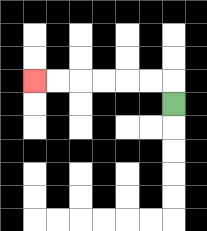{'start': '[7, 4]', 'end': '[1, 3]', 'path_directions': 'U,L,L,L,L,L,L', 'path_coordinates': '[[7, 4], [7, 3], [6, 3], [5, 3], [4, 3], [3, 3], [2, 3], [1, 3]]'}